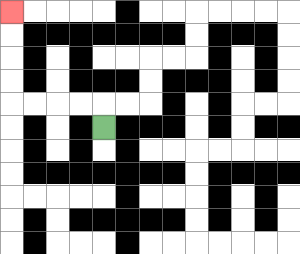{'start': '[4, 5]', 'end': '[0, 0]', 'path_directions': 'U,L,L,L,L,U,U,U,U', 'path_coordinates': '[[4, 5], [4, 4], [3, 4], [2, 4], [1, 4], [0, 4], [0, 3], [0, 2], [0, 1], [0, 0]]'}